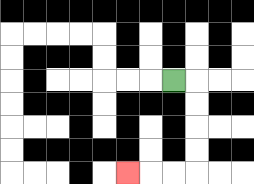{'start': '[7, 3]', 'end': '[5, 7]', 'path_directions': 'R,D,D,D,D,L,L,L', 'path_coordinates': '[[7, 3], [8, 3], [8, 4], [8, 5], [8, 6], [8, 7], [7, 7], [6, 7], [5, 7]]'}